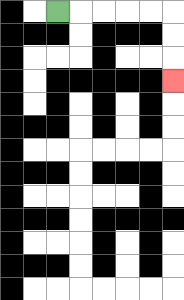{'start': '[2, 0]', 'end': '[7, 3]', 'path_directions': 'R,R,R,R,R,D,D,D', 'path_coordinates': '[[2, 0], [3, 0], [4, 0], [5, 0], [6, 0], [7, 0], [7, 1], [7, 2], [7, 3]]'}